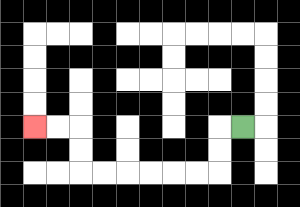{'start': '[10, 5]', 'end': '[1, 5]', 'path_directions': 'L,D,D,L,L,L,L,L,L,U,U,L,L', 'path_coordinates': '[[10, 5], [9, 5], [9, 6], [9, 7], [8, 7], [7, 7], [6, 7], [5, 7], [4, 7], [3, 7], [3, 6], [3, 5], [2, 5], [1, 5]]'}